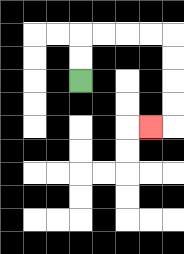{'start': '[3, 3]', 'end': '[6, 5]', 'path_directions': 'U,U,R,R,R,R,D,D,D,D,L', 'path_coordinates': '[[3, 3], [3, 2], [3, 1], [4, 1], [5, 1], [6, 1], [7, 1], [7, 2], [7, 3], [7, 4], [7, 5], [6, 5]]'}